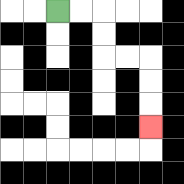{'start': '[2, 0]', 'end': '[6, 5]', 'path_directions': 'R,R,D,D,R,R,D,D,D', 'path_coordinates': '[[2, 0], [3, 0], [4, 0], [4, 1], [4, 2], [5, 2], [6, 2], [6, 3], [6, 4], [6, 5]]'}